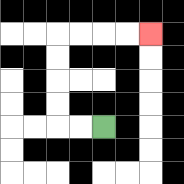{'start': '[4, 5]', 'end': '[6, 1]', 'path_directions': 'L,L,U,U,U,U,R,R,R,R', 'path_coordinates': '[[4, 5], [3, 5], [2, 5], [2, 4], [2, 3], [2, 2], [2, 1], [3, 1], [4, 1], [5, 1], [6, 1]]'}